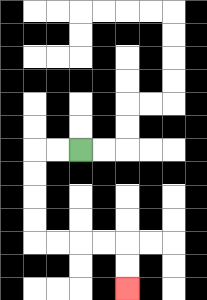{'start': '[3, 6]', 'end': '[5, 12]', 'path_directions': 'L,L,D,D,D,D,R,R,R,R,D,D', 'path_coordinates': '[[3, 6], [2, 6], [1, 6], [1, 7], [1, 8], [1, 9], [1, 10], [2, 10], [3, 10], [4, 10], [5, 10], [5, 11], [5, 12]]'}